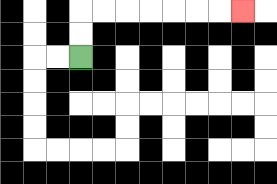{'start': '[3, 2]', 'end': '[10, 0]', 'path_directions': 'U,U,R,R,R,R,R,R,R', 'path_coordinates': '[[3, 2], [3, 1], [3, 0], [4, 0], [5, 0], [6, 0], [7, 0], [8, 0], [9, 0], [10, 0]]'}